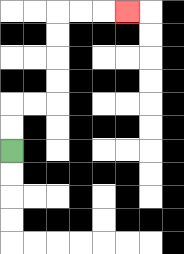{'start': '[0, 6]', 'end': '[5, 0]', 'path_directions': 'U,U,R,R,U,U,U,U,R,R,R', 'path_coordinates': '[[0, 6], [0, 5], [0, 4], [1, 4], [2, 4], [2, 3], [2, 2], [2, 1], [2, 0], [3, 0], [4, 0], [5, 0]]'}